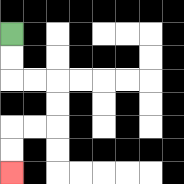{'start': '[0, 1]', 'end': '[0, 7]', 'path_directions': 'D,D,R,R,D,D,L,L,D,D', 'path_coordinates': '[[0, 1], [0, 2], [0, 3], [1, 3], [2, 3], [2, 4], [2, 5], [1, 5], [0, 5], [0, 6], [0, 7]]'}